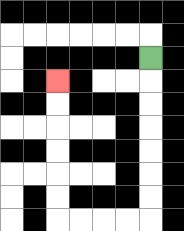{'start': '[6, 2]', 'end': '[2, 3]', 'path_directions': 'D,D,D,D,D,D,D,L,L,L,L,U,U,U,U,U,U', 'path_coordinates': '[[6, 2], [6, 3], [6, 4], [6, 5], [6, 6], [6, 7], [6, 8], [6, 9], [5, 9], [4, 9], [3, 9], [2, 9], [2, 8], [2, 7], [2, 6], [2, 5], [2, 4], [2, 3]]'}